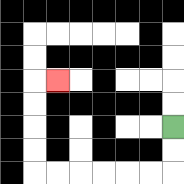{'start': '[7, 5]', 'end': '[2, 3]', 'path_directions': 'D,D,L,L,L,L,L,L,U,U,U,U,R', 'path_coordinates': '[[7, 5], [7, 6], [7, 7], [6, 7], [5, 7], [4, 7], [3, 7], [2, 7], [1, 7], [1, 6], [1, 5], [1, 4], [1, 3], [2, 3]]'}